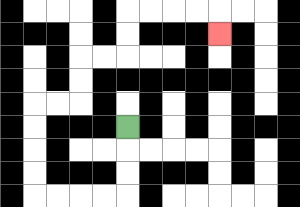{'start': '[5, 5]', 'end': '[9, 1]', 'path_directions': 'D,D,D,L,L,L,L,U,U,U,U,R,R,U,U,R,R,U,U,R,R,R,R,D', 'path_coordinates': '[[5, 5], [5, 6], [5, 7], [5, 8], [4, 8], [3, 8], [2, 8], [1, 8], [1, 7], [1, 6], [1, 5], [1, 4], [2, 4], [3, 4], [3, 3], [3, 2], [4, 2], [5, 2], [5, 1], [5, 0], [6, 0], [7, 0], [8, 0], [9, 0], [9, 1]]'}